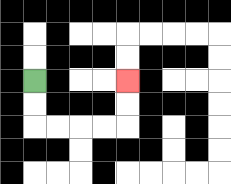{'start': '[1, 3]', 'end': '[5, 3]', 'path_directions': 'D,D,R,R,R,R,U,U', 'path_coordinates': '[[1, 3], [1, 4], [1, 5], [2, 5], [3, 5], [4, 5], [5, 5], [5, 4], [5, 3]]'}